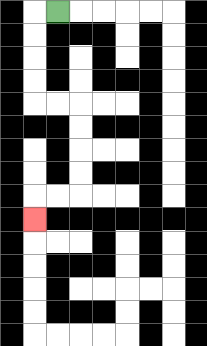{'start': '[2, 0]', 'end': '[1, 9]', 'path_directions': 'L,D,D,D,D,R,R,D,D,D,D,L,L,D', 'path_coordinates': '[[2, 0], [1, 0], [1, 1], [1, 2], [1, 3], [1, 4], [2, 4], [3, 4], [3, 5], [3, 6], [3, 7], [3, 8], [2, 8], [1, 8], [1, 9]]'}